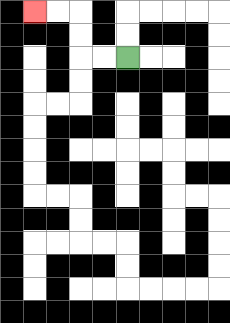{'start': '[5, 2]', 'end': '[1, 0]', 'path_directions': 'L,L,U,U,L,L', 'path_coordinates': '[[5, 2], [4, 2], [3, 2], [3, 1], [3, 0], [2, 0], [1, 0]]'}